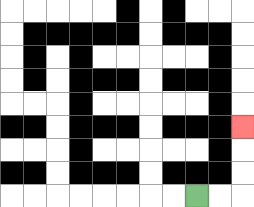{'start': '[8, 8]', 'end': '[10, 5]', 'path_directions': 'R,R,U,U,U', 'path_coordinates': '[[8, 8], [9, 8], [10, 8], [10, 7], [10, 6], [10, 5]]'}